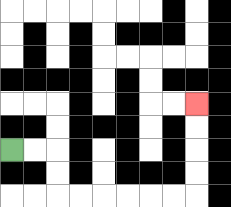{'start': '[0, 6]', 'end': '[8, 4]', 'path_directions': 'R,R,D,D,R,R,R,R,R,R,U,U,U,U', 'path_coordinates': '[[0, 6], [1, 6], [2, 6], [2, 7], [2, 8], [3, 8], [4, 8], [5, 8], [6, 8], [7, 8], [8, 8], [8, 7], [8, 6], [8, 5], [8, 4]]'}